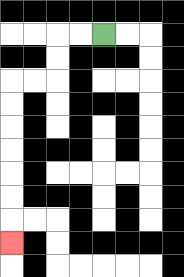{'start': '[4, 1]', 'end': '[0, 10]', 'path_directions': 'L,L,D,D,L,L,D,D,D,D,D,D,D', 'path_coordinates': '[[4, 1], [3, 1], [2, 1], [2, 2], [2, 3], [1, 3], [0, 3], [0, 4], [0, 5], [0, 6], [0, 7], [0, 8], [0, 9], [0, 10]]'}